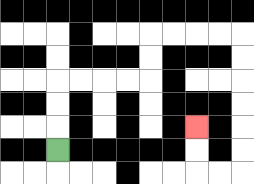{'start': '[2, 6]', 'end': '[8, 5]', 'path_directions': 'U,U,U,R,R,R,R,U,U,R,R,R,R,D,D,D,D,D,D,L,L,U,U', 'path_coordinates': '[[2, 6], [2, 5], [2, 4], [2, 3], [3, 3], [4, 3], [5, 3], [6, 3], [6, 2], [6, 1], [7, 1], [8, 1], [9, 1], [10, 1], [10, 2], [10, 3], [10, 4], [10, 5], [10, 6], [10, 7], [9, 7], [8, 7], [8, 6], [8, 5]]'}